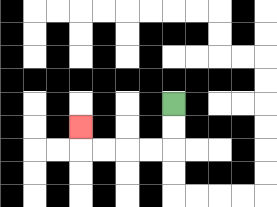{'start': '[7, 4]', 'end': '[3, 5]', 'path_directions': 'D,D,L,L,L,L,U', 'path_coordinates': '[[7, 4], [7, 5], [7, 6], [6, 6], [5, 6], [4, 6], [3, 6], [3, 5]]'}